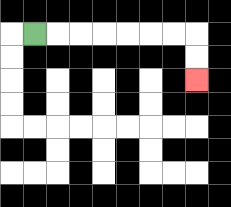{'start': '[1, 1]', 'end': '[8, 3]', 'path_directions': 'R,R,R,R,R,R,R,D,D', 'path_coordinates': '[[1, 1], [2, 1], [3, 1], [4, 1], [5, 1], [6, 1], [7, 1], [8, 1], [8, 2], [8, 3]]'}